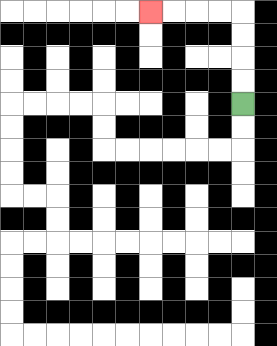{'start': '[10, 4]', 'end': '[6, 0]', 'path_directions': 'U,U,U,U,L,L,L,L', 'path_coordinates': '[[10, 4], [10, 3], [10, 2], [10, 1], [10, 0], [9, 0], [8, 0], [7, 0], [6, 0]]'}